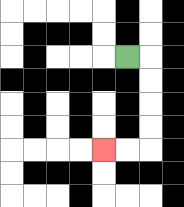{'start': '[5, 2]', 'end': '[4, 6]', 'path_directions': 'R,D,D,D,D,L,L', 'path_coordinates': '[[5, 2], [6, 2], [6, 3], [6, 4], [6, 5], [6, 6], [5, 6], [4, 6]]'}